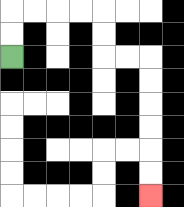{'start': '[0, 2]', 'end': '[6, 8]', 'path_directions': 'U,U,R,R,R,R,D,D,R,R,D,D,D,D,D,D', 'path_coordinates': '[[0, 2], [0, 1], [0, 0], [1, 0], [2, 0], [3, 0], [4, 0], [4, 1], [4, 2], [5, 2], [6, 2], [6, 3], [6, 4], [6, 5], [6, 6], [6, 7], [6, 8]]'}